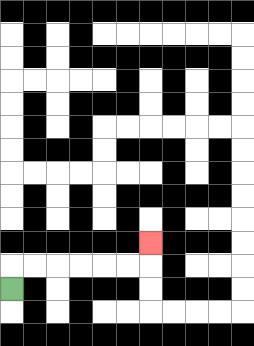{'start': '[0, 12]', 'end': '[6, 10]', 'path_directions': 'U,R,R,R,R,R,R,U', 'path_coordinates': '[[0, 12], [0, 11], [1, 11], [2, 11], [3, 11], [4, 11], [5, 11], [6, 11], [6, 10]]'}